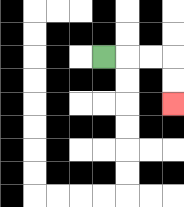{'start': '[4, 2]', 'end': '[7, 4]', 'path_directions': 'R,R,R,D,D', 'path_coordinates': '[[4, 2], [5, 2], [6, 2], [7, 2], [7, 3], [7, 4]]'}